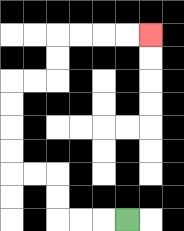{'start': '[5, 9]', 'end': '[6, 1]', 'path_directions': 'L,L,L,U,U,L,L,U,U,U,U,R,R,U,U,R,R,R,R', 'path_coordinates': '[[5, 9], [4, 9], [3, 9], [2, 9], [2, 8], [2, 7], [1, 7], [0, 7], [0, 6], [0, 5], [0, 4], [0, 3], [1, 3], [2, 3], [2, 2], [2, 1], [3, 1], [4, 1], [5, 1], [6, 1]]'}